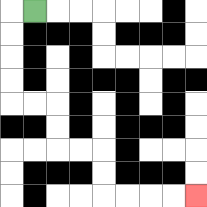{'start': '[1, 0]', 'end': '[8, 8]', 'path_directions': 'L,D,D,D,D,R,R,D,D,R,R,D,D,R,R,R,R', 'path_coordinates': '[[1, 0], [0, 0], [0, 1], [0, 2], [0, 3], [0, 4], [1, 4], [2, 4], [2, 5], [2, 6], [3, 6], [4, 6], [4, 7], [4, 8], [5, 8], [6, 8], [7, 8], [8, 8]]'}